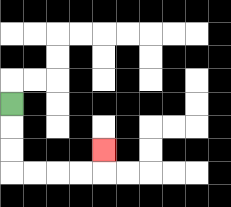{'start': '[0, 4]', 'end': '[4, 6]', 'path_directions': 'D,D,D,R,R,R,R,U', 'path_coordinates': '[[0, 4], [0, 5], [0, 6], [0, 7], [1, 7], [2, 7], [3, 7], [4, 7], [4, 6]]'}